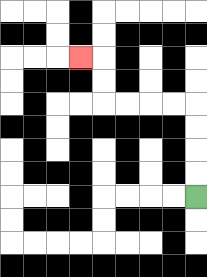{'start': '[8, 8]', 'end': '[3, 2]', 'path_directions': 'U,U,U,U,L,L,L,L,U,U,L', 'path_coordinates': '[[8, 8], [8, 7], [8, 6], [8, 5], [8, 4], [7, 4], [6, 4], [5, 4], [4, 4], [4, 3], [4, 2], [3, 2]]'}